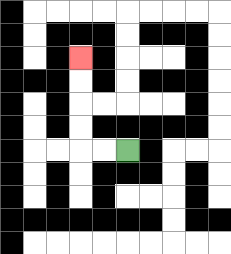{'start': '[5, 6]', 'end': '[3, 2]', 'path_directions': 'L,L,U,U,U,U', 'path_coordinates': '[[5, 6], [4, 6], [3, 6], [3, 5], [3, 4], [3, 3], [3, 2]]'}